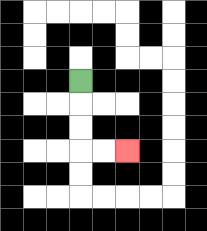{'start': '[3, 3]', 'end': '[5, 6]', 'path_directions': 'D,D,D,R,R', 'path_coordinates': '[[3, 3], [3, 4], [3, 5], [3, 6], [4, 6], [5, 6]]'}